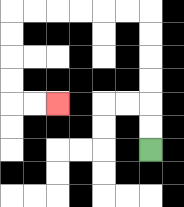{'start': '[6, 6]', 'end': '[2, 4]', 'path_directions': 'U,U,U,U,U,U,L,L,L,L,L,L,D,D,D,D,R,R', 'path_coordinates': '[[6, 6], [6, 5], [6, 4], [6, 3], [6, 2], [6, 1], [6, 0], [5, 0], [4, 0], [3, 0], [2, 0], [1, 0], [0, 0], [0, 1], [0, 2], [0, 3], [0, 4], [1, 4], [2, 4]]'}